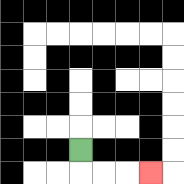{'start': '[3, 6]', 'end': '[6, 7]', 'path_directions': 'D,R,R,R', 'path_coordinates': '[[3, 6], [3, 7], [4, 7], [5, 7], [6, 7]]'}